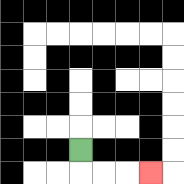{'start': '[3, 6]', 'end': '[6, 7]', 'path_directions': 'D,R,R,R', 'path_coordinates': '[[3, 6], [3, 7], [4, 7], [5, 7], [6, 7]]'}